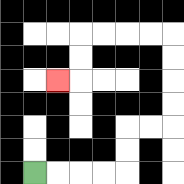{'start': '[1, 7]', 'end': '[2, 3]', 'path_directions': 'R,R,R,R,U,U,R,R,U,U,U,U,L,L,L,L,D,D,L', 'path_coordinates': '[[1, 7], [2, 7], [3, 7], [4, 7], [5, 7], [5, 6], [5, 5], [6, 5], [7, 5], [7, 4], [7, 3], [7, 2], [7, 1], [6, 1], [5, 1], [4, 1], [3, 1], [3, 2], [3, 3], [2, 3]]'}